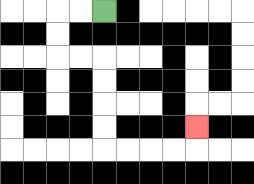{'start': '[4, 0]', 'end': '[8, 5]', 'path_directions': 'L,L,D,D,R,R,D,D,D,D,R,R,R,R,U', 'path_coordinates': '[[4, 0], [3, 0], [2, 0], [2, 1], [2, 2], [3, 2], [4, 2], [4, 3], [4, 4], [4, 5], [4, 6], [5, 6], [6, 6], [7, 6], [8, 6], [8, 5]]'}